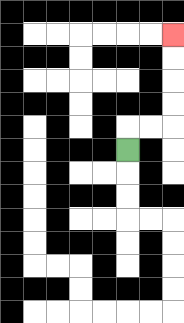{'start': '[5, 6]', 'end': '[7, 1]', 'path_directions': 'U,R,R,U,U,U,U', 'path_coordinates': '[[5, 6], [5, 5], [6, 5], [7, 5], [7, 4], [7, 3], [7, 2], [7, 1]]'}